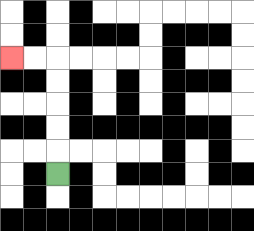{'start': '[2, 7]', 'end': '[0, 2]', 'path_directions': 'U,U,U,U,U,L,L', 'path_coordinates': '[[2, 7], [2, 6], [2, 5], [2, 4], [2, 3], [2, 2], [1, 2], [0, 2]]'}